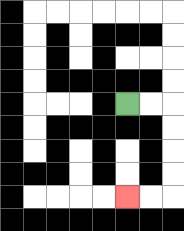{'start': '[5, 4]', 'end': '[5, 8]', 'path_directions': 'R,R,D,D,D,D,L,L', 'path_coordinates': '[[5, 4], [6, 4], [7, 4], [7, 5], [7, 6], [7, 7], [7, 8], [6, 8], [5, 8]]'}